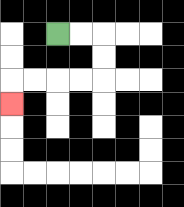{'start': '[2, 1]', 'end': '[0, 4]', 'path_directions': 'R,R,D,D,L,L,L,L,D', 'path_coordinates': '[[2, 1], [3, 1], [4, 1], [4, 2], [4, 3], [3, 3], [2, 3], [1, 3], [0, 3], [0, 4]]'}